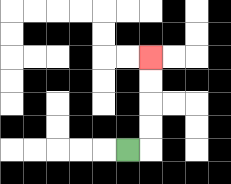{'start': '[5, 6]', 'end': '[6, 2]', 'path_directions': 'R,U,U,U,U', 'path_coordinates': '[[5, 6], [6, 6], [6, 5], [6, 4], [6, 3], [6, 2]]'}